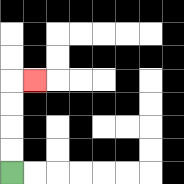{'start': '[0, 7]', 'end': '[1, 3]', 'path_directions': 'U,U,U,U,R', 'path_coordinates': '[[0, 7], [0, 6], [0, 5], [0, 4], [0, 3], [1, 3]]'}